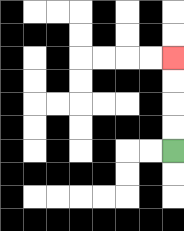{'start': '[7, 6]', 'end': '[7, 2]', 'path_directions': 'U,U,U,U', 'path_coordinates': '[[7, 6], [7, 5], [7, 4], [7, 3], [7, 2]]'}